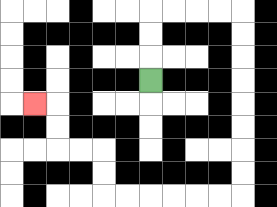{'start': '[6, 3]', 'end': '[1, 4]', 'path_directions': 'U,U,U,R,R,R,R,D,D,D,D,D,D,D,D,L,L,L,L,L,L,U,U,L,L,U,U,L', 'path_coordinates': '[[6, 3], [6, 2], [6, 1], [6, 0], [7, 0], [8, 0], [9, 0], [10, 0], [10, 1], [10, 2], [10, 3], [10, 4], [10, 5], [10, 6], [10, 7], [10, 8], [9, 8], [8, 8], [7, 8], [6, 8], [5, 8], [4, 8], [4, 7], [4, 6], [3, 6], [2, 6], [2, 5], [2, 4], [1, 4]]'}